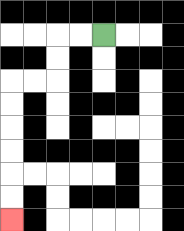{'start': '[4, 1]', 'end': '[0, 9]', 'path_directions': 'L,L,D,D,L,L,D,D,D,D,D,D', 'path_coordinates': '[[4, 1], [3, 1], [2, 1], [2, 2], [2, 3], [1, 3], [0, 3], [0, 4], [0, 5], [0, 6], [0, 7], [0, 8], [0, 9]]'}